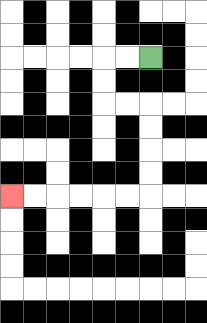{'start': '[6, 2]', 'end': '[0, 8]', 'path_directions': 'L,L,D,D,R,R,D,D,D,D,L,L,L,L,L,L', 'path_coordinates': '[[6, 2], [5, 2], [4, 2], [4, 3], [4, 4], [5, 4], [6, 4], [6, 5], [6, 6], [6, 7], [6, 8], [5, 8], [4, 8], [3, 8], [2, 8], [1, 8], [0, 8]]'}